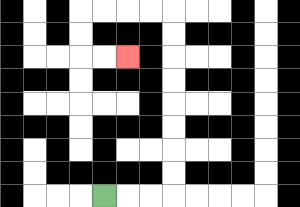{'start': '[4, 8]', 'end': '[5, 2]', 'path_directions': 'R,R,R,U,U,U,U,U,U,U,U,L,L,L,L,D,D,R,R', 'path_coordinates': '[[4, 8], [5, 8], [6, 8], [7, 8], [7, 7], [7, 6], [7, 5], [7, 4], [7, 3], [7, 2], [7, 1], [7, 0], [6, 0], [5, 0], [4, 0], [3, 0], [3, 1], [3, 2], [4, 2], [5, 2]]'}